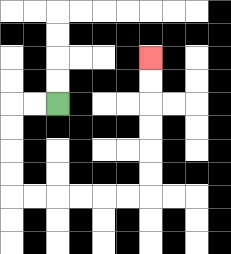{'start': '[2, 4]', 'end': '[6, 2]', 'path_directions': 'L,L,D,D,D,D,R,R,R,R,R,R,U,U,U,U,U,U', 'path_coordinates': '[[2, 4], [1, 4], [0, 4], [0, 5], [0, 6], [0, 7], [0, 8], [1, 8], [2, 8], [3, 8], [4, 8], [5, 8], [6, 8], [6, 7], [6, 6], [6, 5], [6, 4], [6, 3], [6, 2]]'}